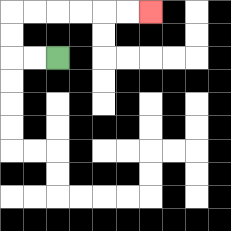{'start': '[2, 2]', 'end': '[6, 0]', 'path_directions': 'L,L,U,U,R,R,R,R,R,R', 'path_coordinates': '[[2, 2], [1, 2], [0, 2], [0, 1], [0, 0], [1, 0], [2, 0], [3, 0], [4, 0], [5, 0], [6, 0]]'}